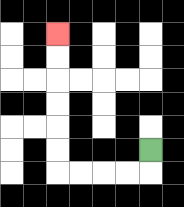{'start': '[6, 6]', 'end': '[2, 1]', 'path_directions': 'D,L,L,L,L,U,U,U,U,U,U', 'path_coordinates': '[[6, 6], [6, 7], [5, 7], [4, 7], [3, 7], [2, 7], [2, 6], [2, 5], [2, 4], [2, 3], [2, 2], [2, 1]]'}